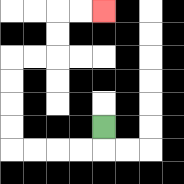{'start': '[4, 5]', 'end': '[4, 0]', 'path_directions': 'D,L,L,L,L,U,U,U,U,R,R,U,U,R,R', 'path_coordinates': '[[4, 5], [4, 6], [3, 6], [2, 6], [1, 6], [0, 6], [0, 5], [0, 4], [0, 3], [0, 2], [1, 2], [2, 2], [2, 1], [2, 0], [3, 0], [4, 0]]'}